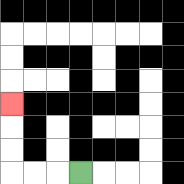{'start': '[3, 7]', 'end': '[0, 4]', 'path_directions': 'L,L,L,U,U,U', 'path_coordinates': '[[3, 7], [2, 7], [1, 7], [0, 7], [0, 6], [0, 5], [0, 4]]'}